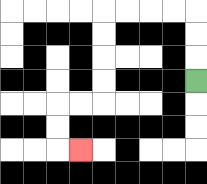{'start': '[8, 3]', 'end': '[3, 6]', 'path_directions': 'U,U,U,L,L,L,L,D,D,D,D,L,L,D,D,R', 'path_coordinates': '[[8, 3], [8, 2], [8, 1], [8, 0], [7, 0], [6, 0], [5, 0], [4, 0], [4, 1], [4, 2], [4, 3], [4, 4], [3, 4], [2, 4], [2, 5], [2, 6], [3, 6]]'}